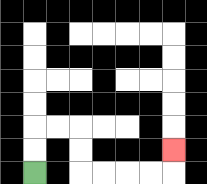{'start': '[1, 7]', 'end': '[7, 6]', 'path_directions': 'U,U,R,R,D,D,R,R,R,R,U', 'path_coordinates': '[[1, 7], [1, 6], [1, 5], [2, 5], [3, 5], [3, 6], [3, 7], [4, 7], [5, 7], [6, 7], [7, 7], [7, 6]]'}